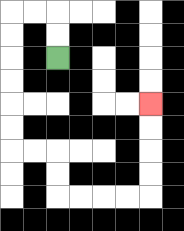{'start': '[2, 2]', 'end': '[6, 4]', 'path_directions': 'U,U,L,L,D,D,D,D,D,D,R,R,D,D,R,R,R,R,U,U,U,U', 'path_coordinates': '[[2, 2], [2, 1], [2, 0], [1, 0], [0, 0], [0, 1], [0, 2], [0, 3], [0, 4], [0, 5], [0, 6], [1, 6], [2, 6], [2, 7], [2, 8], [3, 8], [4, 8], [5, 8], [6, 8], [6, 7], [6, 6], [6, 5], [6, 4]]'}